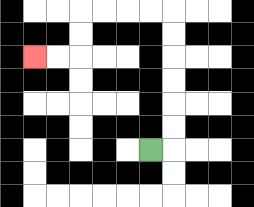{'start': '[6, 6]', 'end': '[1, 2]', 'path_directions': 'R,U,U,U,U,U,U,L,L,L,L,D,D,L,L', 'path_coordinates': '[[6, 6], [7, 6], [7, 5], [7, 4], [7, 3], [7, 2], [7, 1], [7, 0], [6, 0], [5, 0], [4, 0], [3, 0], [3, 1], [3, 2], [2, 2], [1, 2]]'}